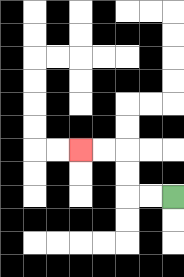{'start': '[7, 8]', 'end': '[3, 6]', 'path_directions': 'L,L,U,U,L,L', 'path_coordinates': '[[7, 8], [6, 8], [5, 8], [5, 7], [5, 6], [4, 6], [3, 6]]'}